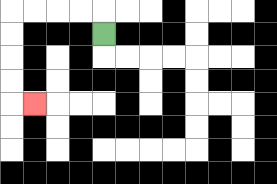{'start': '[4, 1]', 'end': '[1, 4]', 'path_directions': 'U,L,L,L,L,D,D,D,D,R', 'path_coordinates': '[[4, 1], [4, 0], [3, 0], [2, 0], [1, 0], [0, 0], [0, 1], [0, 2], [0, 3], [0, 4], [1, 4]]'}